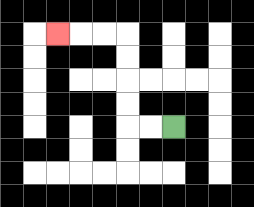{'start': '[7, 5]', 'end': '[2, 1]', 'path_directions': 'L,L,U,U,U,U,L,L,L', 'path_coordinates': '[[7, 5], [6, 5], [5, 5], [5, 4], [5, 3], [5, 2], [5, 1], [4, 1], [3, 1], [2, 1]]'}